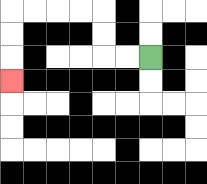{'start': '[6, 2]', 'end': '[0, 3]', 'path_directions': 'L,L,U,U,L,L,L,L,D,D,D', 'path_coordinates': '[[6, 2], [5, 2], [4, 2], [4, 1], [4, 0], [3, 0], [2, 0], [1, 0], [0, 0], [0, 1], [0, 2], [0, 3]]'}